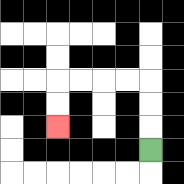{'start': '[6, 6]', 'end': '[2, 5]', 'path_directions': 'U,U,U,L,L,L,L,D,D', 'path_coordinates': '[[6, 6], [6, 5], [6, 4], [6, 3], [5, 3], [4, 3], [3, 3], [2, 3], [2, 4], [2, 5]]'}